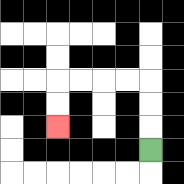{'start': '[6, 6]', 'end': '[2, 5]', 'path_directions': 'U,U,U,L,L,L,L,D,D', 'path_coordinates': '[[6, 6], [6, 5], [6, 4], [6, 3], [5, 3], [4, 3], [3, 3], [2, 3], [2, 4], [2, 5]]'}